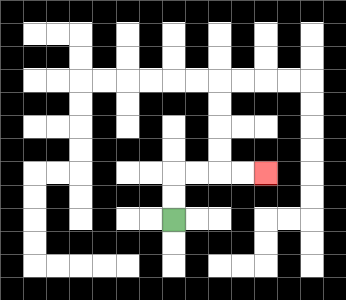{'start': '[7, 9]', 'end': '[11, 7]', 'path_directions': 'U,U,R,R,R,R', 'path_coordinates': '[[7, 9], [7, 8], [7, 7], [8, 7], [9, 7], [10, 7], [11, 7]]'}